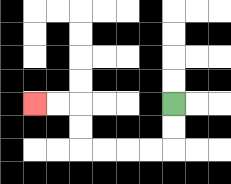{'start': '[7, 4]', 'end': '[1, 4]', 'path_directions': 'D,D,L,L,L,L,U,U,L,L', 'path_coordinates': '[[7, 4], [7, 5], [7, 6], [6, 6], [5, 6], [4, 6], [3, 6], [3, 5], [3, 4], [2, 4], [1, 4]]'}